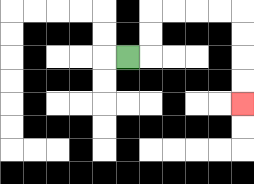{'start': '[5, 2]', 'end': '[10, 4]', 'path_directions': 'R,U,U,R,R,R,R,D,D,D,D', 'path_coordinates': '[[5, 2], [6, 2], [6, 1], [6, 0], [7, 0], [8, 0], [9, 0], [10, 0], [10, 1], [10, 2], [10, 3], [10, 4]]'}